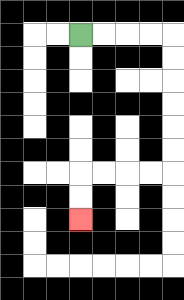{'start': '[3, 1]', 'end': '[3, 9]', 'path_directions': 'R,R,R,R,D,D,D,D,D,D,L,L,L,L,D,D', 'path_coordinates': '[[3, 1], [4, 1], [5, 1], [6, 1], [7, 1], [7, 2], [7, 3], [7, 4], [7, 5], [7, 6], [7, 7], [6, 7], [5, 7], [4, 7], [3, 7], [3, 8], [3, 9]]'}